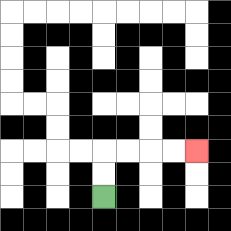{'start': '[4, 8]', 'end': '[8, 6]', 'path_directions': 'U,U,R,R,R,R', 'path_coordinates': '[[4, 8], [4, 7], [4, 6], [5, 6], [6, 6], [7, 6], [8, 6]]'}